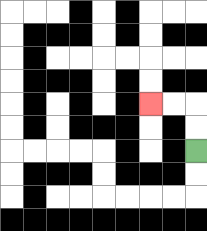{'start': '[8, 6]', 'end': '[6, 4]', 'path_directions': 'U,U,L,L', 'path_coordinates': '[[8, 6], [8, 5], [8, 4], [7, 4], [6, 4]]'}